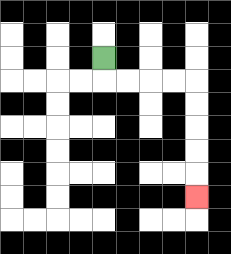{'start': '[4, 2]', 'end': '[8, 8]', 'path_directions': 'D,R,R,R,R,D,D,D,D,D', 'path_coordinates': '[[4, 2], [4, 3], [5, 3], [6, 3], [7, 3], [8, 3], [8, 4], [8, 5], [8, 6], [8, 7], [8, 8]]'}